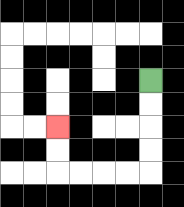{'start': '[6, 3]', 'end': '[2, 5]', 'path_directions': 'D,D,D,D,L,L,L,L,U,U', 'path_coordinates': '[[6, 3], [6, 4], [6, 5], [6, 6], [6, 7], [5, 7], [4, 7], [3, 7], [2, 7], [2, 6], [2, 5]]'}